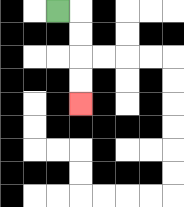{'start': '[2, 0]', 'end': '[3, 4]', 'path_directions': 'R,D,D,D,D', 'path_coordinates': '[[2, 0], [3, 0], [3, 1], [3, 2], [3, 3], [3, 4]]'}